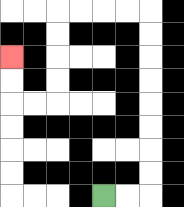{'start': '[4, 8]', 'end': '[0, 2]', 'path_directions': 'R,R,U,U,U,U,U,U,U,U,L,L,L,L,D,D,D,D,L,L,U,U', 'path_coordinates': '[[4, 8], [5, 8], [6, 8], [6, 7], [6, 6], [6, 5], [6, 4], [6, 3], [6, 2], [6, 1], [6, 0], [5, 0], [4, 0], [3, 0], [2, 0], [2, 1], [2, 2], [2, 3], [2, 4], [1, 4], [0, 4], [0, 3], [0, 2]]'}